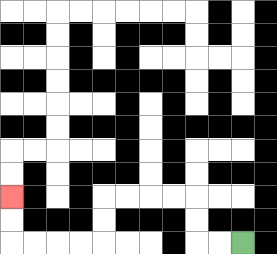{'start': '[10, 10]', 'end': '[0, 8]', 'path_directions': 'L,L,U,U,L,L,L,L,D,D,L,L,L,L,U,U', 'path_coordinates': '[[10, 10], [9, 10], [8, 10], [8, 9], [8, 8], [7, 8], [6, 8], [5, 8], [4, 8], [4, 9], [4, 10], [3, 10], [2, 10], [1, 10], [0, 10], [0, 9], [0, 8]]'}